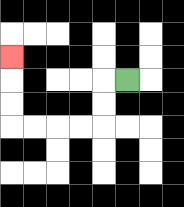{'start': '[5, 3]', 'end': '[0, 2]', 'path_directions': 'L,D,D,L,L,L,L,U,U,U', 'path_coordinates': '[[5, 3], [4, 3], [4, 4], [4, 5], [3, 5], [2, 5], [1, 5], [0, 5], [0, 4], [0, 3], [0, 2]]'}